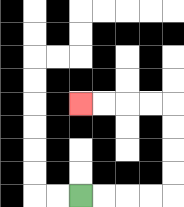{'start': '[3, 8]', 'end': '[3, 4]', 'path_directions': 'R,R,R,R,U,U,U,U,L,L,L,L', 'path_coordinates': '[[3, 8], [4, 8], [5, 8], [6, 8], [7, 8], [7, 7], [7, 6], [7, 5], [7, 4], [6, 4], [5, 4], [4, 4], [3, 4]]'}